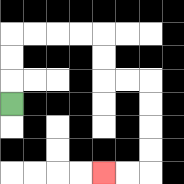{'start': '[0, 4]', 'end': '[4, 7]', 'path_directions': 'U,U,U,R,R,R,R,D,D,R,R,D,D,D,D,L,L', 'path_coordinates': '[[0, 4], [0, 3], [0, 2], [0, 1], [1, 1], [2, 1], [3, 1], [4, 1], [4, 2], [4, 3], [5, 3], [6, 3], [6, 4], [6, 5], [6, 6], [6, 7], [5, 7], [4, 7]]'}